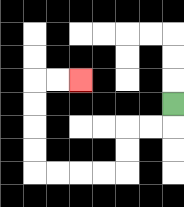{'start': '[7, 4]', 'end': '[3, 3]', 'path_directions': 'D,L,L,D,D,L,L,L,L,U,U,U,U,R,R', 'path_coordinates': '[[7, 4], [7, 5], [6, 5], [5, 5], [5, 6], [5, 7], [4, 7], [3, 7], [2, 7], [1, 7], [1, 6], [1, 5], [1, 4], [1, 3], [2, 3], [3, 3]]'}